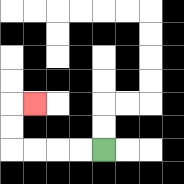{'start': '[4, 6]', 'end': '[1, 4]', 'path_directions': 'L,L,L,L,U,U,R', 'path_coordinates': '[[4, 6], [3, 6], [2, 6], [1, 6], [0, 6], [0, 5], [0, 4], [1, 4]]'}